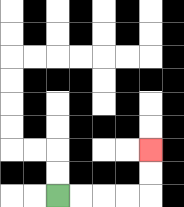{'start': '[2, 8]', 'end': '[6, 6]', 'path_directions': 'R,R,R,R,U,U', 'path_coordinates': '[[2, 8], [3, 8], [4, 8], [5, 8], [6, 8], [6, 7], [6, 6]]'}